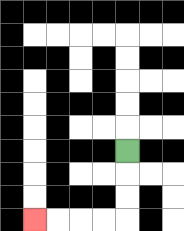{'start': '[5, 6]', 'end': '[1, 9]', 'path_directions': 'D,D,D,L,L,L,L', 'path_coordinates': '[[5, 6], [5, 7], [5, 8], [5, 9], [4, 9], [3, 9], [2, 9], [1, 9]]'}